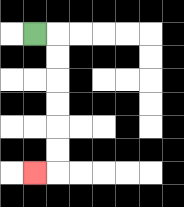{'start': '[1, 1]', 'end': '[1, 7]', 'path_directions': 'R,D,D,D,D,D,D,L', 'path_coordinates': '[[1, 1], [2, 1], [2, 2], [2, 3], [2, 4], [2, 5], [2, 6], [2, 7], [1, 7]]'}